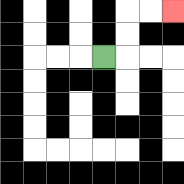{'start': '[4, 2]', 'end': '[7, 0]', 'path_directions': 'R,U,U,R,R', 'path_coordinates': '[[4, 2], [5, 2], [5, 1], [5, 0], [6, 0], [7, 0]]'}